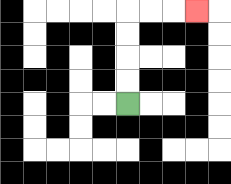{'start': '[5, 4]', 'end': '[8, 0]', 'path_directions': 'U,U,U,U,R,R,R', 'path_coordinates': '[[5, 4], [5, 3], [5, 2], [5, 1], [5, 0], [6, 0], [7, 0], [8, 0]]'}